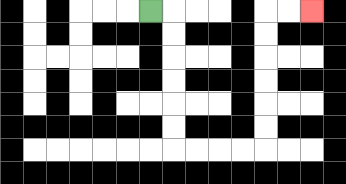{'start': '[6, 0]', 'end': '[13, 0]', 'path_directions': 'R,D,D,D,D,D,D,R,R,R,R,U,U,U,U,U,U,R,R', 'path_coordinates': '[[6, 0], [7, 0], [7, 1], [7, 2], [7, 3], [7, 4], [7, 5], [7, 6], [8, 6], [9, 6], [10, 6], [11, 6], [11, 5], [11, 4], [11, 3], [11, 2], [11, 1], [11, 0], [12, 0], [13, 0]]'}